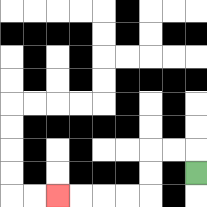{'start': '[8, 7]', 'end': '[2, 8]', 'path_directions': 'U,L,L,D,D,L,L,L,L', 'path_coordinates': '[[8, 7], [8, 6], [7, 6], [6, 6], [6, 7], [6, 8], [5, 8], [4, 8], [3, 8], [2, 8]]'}